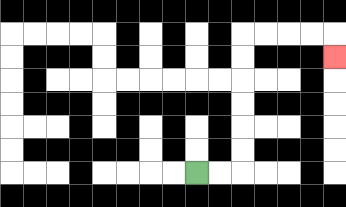{'start': '[8, 7]', 'end': '[14, 2]', 'path_directions': 'R,R,U,U,U,U,U,U,R,R,R,R,D', 'path_coordinates': '[[8, 7], [9, 7], [10, 7], [10, 6], [10, 5], [10, 4], [10, 3], [10, 2], [10, 1], [11, 1], [12, 1], [13, 1], [14, 1], [14, 2]]'}